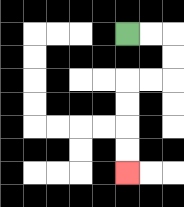{'start': '[5, 1]', 'end': '[5, 7]', 'path_directions': 'R,R,D,D,L,L,D,D,D,D', 'path_coordinates': '[[5, 1], [6, 1], [7, 1], [7, 2], [7, 3], [6, 3], [5, 3], [5, 4], [5, 5], [5, 6], [5, 7]]'}